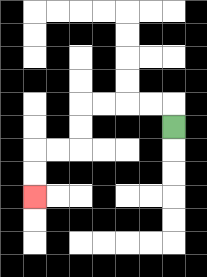{'start': '[7, 5]', 'end': '[1, 8]', 'path_directions': 'U,L,L,L,L,D,D,L,L,D,D', 'path_coordinates': '[[7, 5], [7, 4], [6, 4], [5, 4], [4, 4], [3, 4], [3, 5], [3, 6], [2, 6], [1, 6], [1, 7], [1, 8]]'}